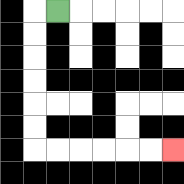{'start': '[2, 0]', 'end': '[7, 6]', 'path_directions': 'L,D,D,D,D,D,D,R,R,R,R,R,R', 'path_coordinates': '[[2, 0], [1, 0], [1, 1], [1, 2], [1, 3], [1, 4], [1, 5], [1, 6], [2, 6], [3, 6], [4, 6], [5, 6], [6, 6], [7, 6]]'}